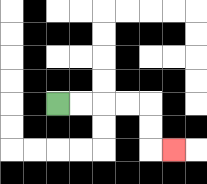{'start': '[2, 4]', 'end': '[7, 6]', 'path_directions': 'R,R,R,R,D,D,R', 'path_coordinates': '[[2, 4], [3, 4], [4, 4], [5, 4], [6, 4], [6, 5], [6, 6], [7, 6]]'}